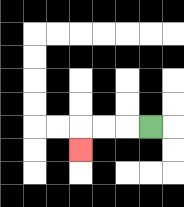{'start': '[6, 5]', 'end': '[3, 6]', 'path_directions': 'L,L,L,D', 'path_coordinates': '[[6, 5], [5, 5], [4, 5], [3, 5], [3, 6]]'}